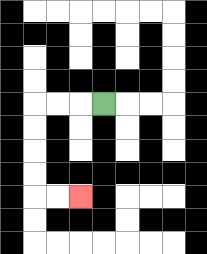{'start': '[4, 4]', 'end': '[3, 8]', 'path_directions': 'L,L,L,D,D,D,D,R,R', 'path_coordinates': '[[4, 4], [3, 4], [2, 4], [1, 4], [1, 5], [1, 6], [1, 7], [1, 8], [2, 8], [3, 8]]'}